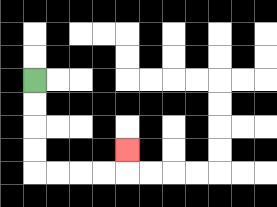{'start': '[1, 3]', 'end': '[5, 6]', 'path_directions': 'D,D,D,D,R,R,R,R,U', 'path_coordinates': '[[1, 3], [1, 4], [1, 5], [1, 6], [1, 7], [2, 7], [3, 7], [4, 7], [5, 7], [5, 6]]'}